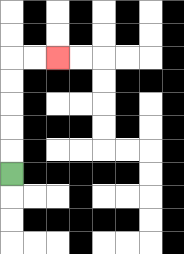{'start': '[0, 7]', 'end': '[2, 2]', 'path_directions': 'U,U,U,U,U,R,R', 'path_coordinates': '[[0, 7], [0, 6], [0, 5], [0, 4], [0, 3], [0, 2], [1, 2], [2, 2]]'}